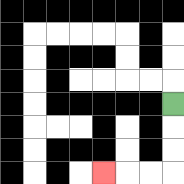{'start': '[7, 4]', 'end': '[4, 7]', 'path_directions': 'D,D,D,L,L,L', 'path_coordinates': '[[7, 4], [7, 5], [7, 6], [7, 7], [6, 7], [5, 7], [4, 7]]'}